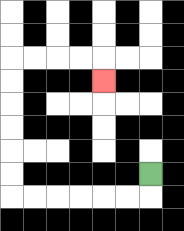{'start': '[6, 7]', 'end': '[4, 3]', 'path_directions': 'D,L,L,L,L,L,L,U,U,U,U,U,U,R,R,R,R,D', 'path_coordinates': '[[6, 7], [6, 8], [5, 8], [4, 8], [3, 8], [2, 8], [1, 8], [0, 8], [0, 7], [0, 6], [0, 5], [0, 4], [0, 3], [0, 2], [1, 2], [2, 2], [3, 2], [4, 2], [4, 3]]'}